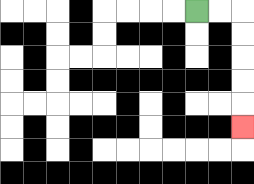{'start': '[8, 0]', 'end': '[10, 5]', 'path_directions': 'R,R,D,D,D,D,D', 'path_coordinates': '[[8, 0], [9, 0], [10, 0], [10, 1], [10, 2], [10, 3], [10, 4], [10, 5]]'}